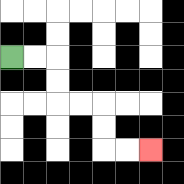{'start': '[0, 2]', 'end': '[6, 6]', 'path_directions': 'R,R,D,D,R,R,D,D,R,R', 'path_coordinates': '[[0, 2], [1, 2], [2, 2], [2, 3], [2, 4], [3, 4], [4, 4], [4, 5], [4, 6], [5, 6], [6, 6]]'}